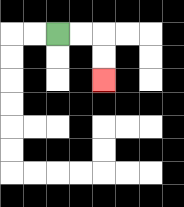{'start': '[2, 1]', 'end': '[4, 3]', 'path_directions': 'R,R,D,D', 'path_coordinates': '[[2, 1], [3, 1], [4, 1], [4, 2], [4, 3]]'}